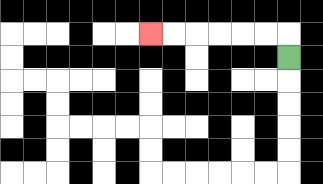{'start': '[12, 2]', 'end': '[6, 1]', 'path_directions': 'U,L,L,L,L,L,L', 'path_coordinates': '[[12, 2], [12, 1], [11, 1], [10, 1], [9, 1], [8, 1], [7, 1], [6, 1]]'}